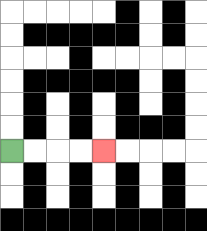{'start': '[0, 6]', 'end': '[4, 6]', 'path_directions': 'R,R,R,R', 'path_coordinates': '[[0, 6], [1, 6], [2, 6], [3, 6], [4, 6]]'}